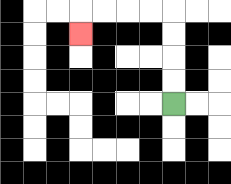{'start': '[7, 4]', 'end': '[3, 1]', 'path_directions': 'U,U,U,U,L,L,L,L,D', 'path_coordinates': '[[7, 4], [7, 3], [7, 2], [7, 1], [7, 0], [6, 0], [5, 0], [4, 0], [3, 0], [3, 1]]'}